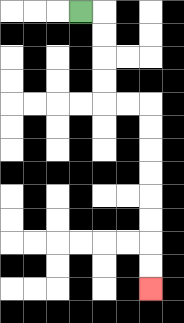{'start': '[3, 0]', 'end': '[6, 12]', 'path_directions': 'R,D,D,D,D,R,R,D,D,D,D,D,D,D,D', 'path_coordinates': '[[3, 0], [4, 0], [4, 1], [4, 2], [4, 3], [4, 4], [5, 4], [6, 4], [6, 5], [6, 6], [6, 7], [6, 8], [6, 9], [6, 10], [6, 11], [6, 12]]'}